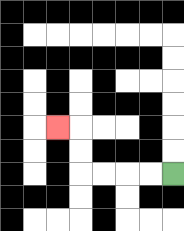{'start': '[7, 7]', 'end': '[2, 5]', 'path_directions': 'L,L,L,L,U,U,L', 'path_coordinates': '[[7, 7], [6, 7], [5, 7], [4, 7], [3, 7], [3, 6], [3, 5], [2, 5]]'}